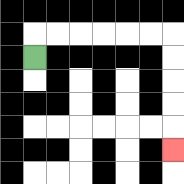{'start': '[1, 2]', 'end': '[7, 6]', 'path_directions': 'U,R,R,R,R,R,R,D,D,D,D,D', 'path_coordinates': '[[1, 2], [1, 1], [2, 1], [3, 1], [4, 1], [5, 1], [6, 1], [7, 1], [7, 2], [7, 3], [7, 4], [7, 5], [7, 6]]'}